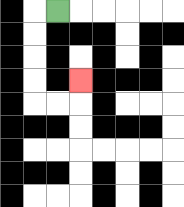{'start': '[2, 0]', 'end': '[3, 3]', 'path_directions': 'L,D,D,D,D,R,R,U', 'path_coordinates': '[[2, 0], [1, 0], [1, 1], [1, 2], [1, 3], [1, 4], [2, 4], [3, 4], [3, 3]]'}